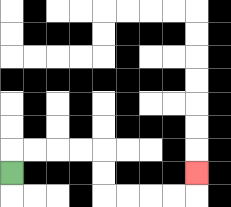{'start': '[0, 7]', 'end': '[8, 7]', 'path_directions': 'U,R,R,R,R,D,D,R,R,R,R,U', 'path_coordinates': '[[0, 7], [0, 6], [1, 6], [2, 6], [3, 6], [4, 6], [4, 7], [4, 8], [5, 8], [6, 8], [7, 8], [8, 8], [8, 7]]'}